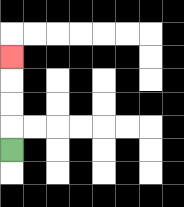{'start': '[0, 6]', 'end': '[0, 2]', 'path_directions': 'U,U,U,U', 'path_coordinates': '[[0, 6], [0, 5], [0, 4], [0, 3], [0, 2]]'}